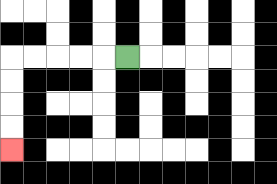{'start': '[5, 2]', 'end': '[0, 6]', 'path_directions': 'L,L,L,L,L,D,D,D,D', 'path_coordinates': '[[5, 2], [4, 2], [3, 2], [2, 2], [1, 2], [0, 2], [0, 3], [0, 4], [0, 5], [0, 6]]'}